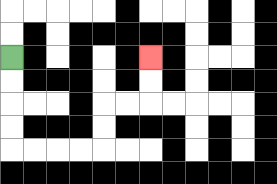{'start': '[0, 2]', 'end': '[6, 2]', 'path_directions': 'D,D,D,D,R,R,R,R,U,U,R,R,U,U', 'path_coordinates': '[[0, 2], [0, 3], [0, 4], [0, 5], [0, 6], [1, 6], [2, 6], [3, 6], [4, 6], [4, 5], [4, 4], [5, 4], [6, 4], [6, 3], [6, 2]]'}